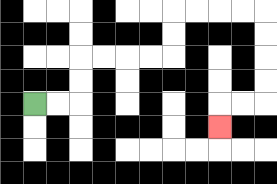{'start': '[1, 4]', 'end': '[9, 5]', 'path_directions': 'R,R,U,U,R,R,R,R,U,U,R,R,R,R,D,D,D,D,L,L,D', 'path_coordinates': '[[1, 4], [2, 4], [3, 4], [3, 3], [3, 2], [4, 2], [5, 2], [6, 2], [7, 2], [7, 1], [7, 0], [8, 0], [9, 0], [10, 0], [11, 0], [11, 1], [11, 2], [11, 3], [11, 4], [10, 4], [9, 4], [9, 5]]'}